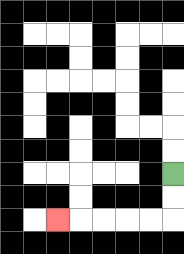{'start': '[7, 7]', 'end': '[2, 9]', 'path_directions': 'D,D,L,L,L,L,L', 'path_coordinates': '[[7, 7], [7, 8], [7, 9], [6, 9], [5, 9], [4, 9], [3, 9], [2, 9]]'}